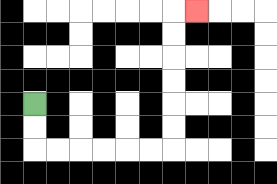{'start': '[1, 4]', 'end': '[8, 0]', 'path_directions': 'D,D,R,R,R,R,R,R,U,U,U,U,U,U,R', 'path_coordinates': '[[1, 4], [1, 5], [1, 6], [2, 6], [3, 6], [4, 6], [5, 6], [6, 6], [7, 6], [7, 5], [7, 4], [7, 3], [7, 2], [7, 1], [7, 0], [8, 0]]'}